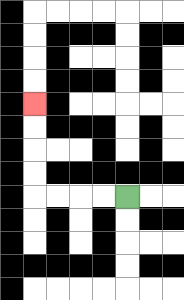{'start': '[5, 8]', 'end': '[1, 4]', 'path_directions': 'L,L,L,L,U,U,U,U', 'path_coordinates': '[[5, 8], [4, 8], [3, 8], [2, 8], [1, 8], [1, 7], [1, 6], [1, 5], [1, 4]]'}